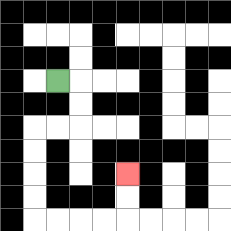{'start': '[2, 3]', 'end': '[5, 7]', 'path_directions': 'R,D,D,L,L,D,D,D,D,R,R,R,R,U,U', 'path_coordinates': '[[2, 3], [3, 3], [3, 4], [3, 5], [2, 5], [1, 5], [1, 6], [1, 7], [1, 8], [1, 9], [2, 9], [3, 9], [4, 9], [5, 9], [5, 8], [5, 7]]'}